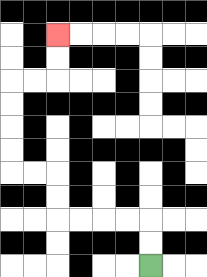{'start': '[6, 11]', 'end': '[2, 1]', 'path_directions': 'U,U,L,L,L,L,U,U,L,L,U,U,U,U,R,R,U,U', 'path_coordinates': '[[6, 11], [6, 10], [6, 9], [5, 9], [4, 9], [3, 9], [2, 9], [2, 8], [2, 7], [1, 7], [0, 7], [0, 6], [0, 5], [0, 4], [0, 3], [1, 3], [2, 3], [2, 2], [2, 1]]'}